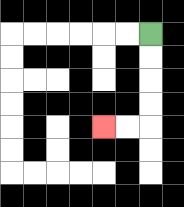{'start': '[6, 1]', 'end': '[4, 5]', 'path_directions': 'D,D,D,D,L,L', 'path_coordinates': '[[6, 1], [6, 2], [6, 3], [6, 4], [6, 5], [5, 5], [4, 5]]'}